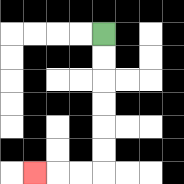{'start': '[4, 1]', 'end': '[1, 7]', 'path_directions': 'D,D,D,D,D,D,L,L,L', 'path_coordinates': '[[4, 1], [4, 2], [4, 3], [4, 4], [4, 5], [4, 6], [4, 7], [3, 7], [2, 7], [1, 7]]'}